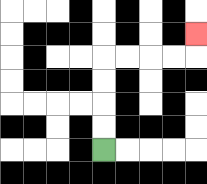{'start': '[4, 6]', 'end': '[8, 1]', 'path_directions': 'U,U,U,U,R,R,R,R,U', 'path_coordinates': '[[4, 6], [4, 5], [4, 4], [4, 3], [4, 2], [5, 2], [6, 2], [7, 2], [8, 2], [8, 1]]'}